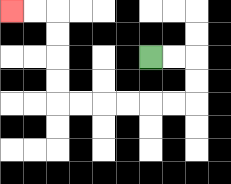{'start': '[6, 2]', 'end': '[0, 0]', 'path_directions': 'R,R,D,D,L,L,L,L,L,L,U,U,U,U,L,L', 'path_coordinates': '[[6, 2], [7, 2], [8, 2], [8, 3], [8, 4], [7, 4], [6, 4], [5, 4], [4, 4], [3, 4], [2, 4], [2, 3], [2, 2], [2, 1], [2, 0], [1, 0], [0, 0]]'}